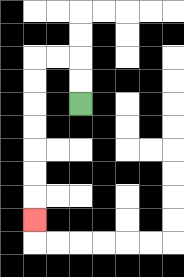{'start': '[3, 4]', 'end': '[1, 9]', 'path_directions': 'U,U,L,L,D,D,D,D,D,D,D', 'path_coordinates': '[[3, 4], [3, 3], [3, 2], [2, 2], [1, 2], [1, 3], [1, 4], [1, 5], [1, 6], [1, 7], [1, 8], [1, 9]]'}